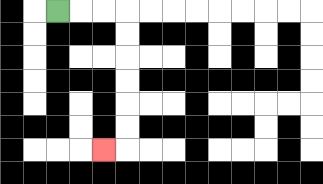{'start': '[2, 0]', 'end': '[4, 6]', 'path_directions': 'R,R,R,D,D,D,D,D,D,L', 'path_coordinates': '[[2, 0], [3, 0], [4, 0], [5, 0], [5, 1], [5, 2], [5, 3], [5, 4], [5, 5], [5, 6], [4, 6]]'}